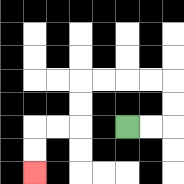{'start': '[5, 5]', 'end': '[1, 7]', 'path_directions': 'R,R,U,U,L,L,L,L,D,D,L,L,D,D', 'path_coordinates': '[[5, 5], [6, 5], [7, 5], [7, 4], [7, 3], [6, 3], [5, 3], [4, 3], [3, 3], [3, 4], [3, 5], [2, 5], [1, 5], [1, 6], [1, 7]]'}